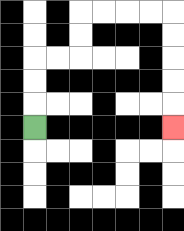{'start': '[1, 5]', 'end': '[7, 5]', 'path_directions': 'U,U,U,R,R,U,U,R,R,R,R,D,D,D,D,D', 'path_coordinates': '[[1, 5], [1, 4], [1, 3], [1, 2], [2, 2], [3, 2], [3, 1], [3, 0], [4, 0], [5, 0], [6, 0], [7, 0], [7, 1], [7, 2], [7, 3], [7, 4], [7, 5]]'}